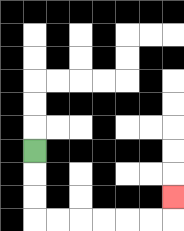{'start': '[1, 6]', 'end': '[7, 8]', 'path_directions': 'D,D,D,R,R,R,R,R,R,U', 'path_coordinates': '[[1, 6], [1, 7], [1, 8], [1, 9], [2, 9], [3, 9], [4, 9], [5, 9], [6, 9], [7, 9], [7, 8]]'}